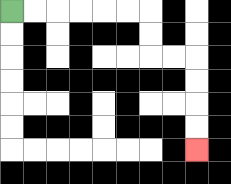{'start': '[0, 0]', 'end': '[8, 6]', 'path_directions': 'R,R,R,R,R,R,D,D,R,R,D,D,D,D', 'path_coordinates': '[[0, 0], [1, 0], [2, 0], [3, 0], [4, 0], [5, 0], [6, 0], [6, 1], [6, 2], [7, 2], [8, 2], [8, 3], [8, 4], [8, 5], [8, 6]]'}